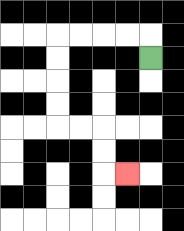{'start': '[6, 2]', 'end': '[5, 7]', 'path_directions': 'U,L,L,L,L,D,D,D,D,R,R,D,D,R', 'path_coordinates': '[[6, 2], [6, 1], [5, 1], [4, 1], [3, 1], [2, 1], [2, 2], [2, 3], [2, 4], [2, 5], [3, 5], [4, 5], [4, 6], [4, 7], [5, 7]]'}